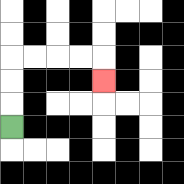{'start': '[0, 5]', 'end': '[4, 3]', 'path_directions': 'U,U,U,R,R,R,R,D', 'path_coordinates': '[[0, 5], [0, 4], [0, 3], [0, 2], [1, 2], [2, 2], [3, 2], [4, 2], [4, 3]]'}